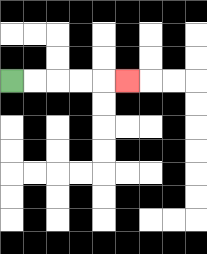{'start': '[0, 3]', 'end': '[5, 3]', 'path_directions': 'R,R,R,R,R', 'path_coordinates': '[[0, 3], [1, 3], [2, 3], [3, 3], [4, 3], [5, 3]]'}